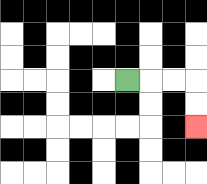{'start': '[5, 3]', 'end': '[8, 5]', 'path_directions': 'R,R,R,D,D', 'path_coordinates': '[[5, 3], [6, 3], [7, 3], [8, 3], [8, 4], [8, 5]]'}